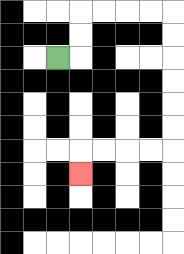{'start': '[2, 2]', 'end': '[3, 7]', 'path_directions': 'R,U,U,R,R,R,R,D,D,D,D,D,D,L,L,L,L,D', 'path_coordinates': '[[2, 2], [3, 2], [3, 1], [3, 0], [4, 0], [5, 0], [6, 0], [7, 0], [7, 1], [7, 2], [7, 3], [7, 4], [7, 5], [7, 6], [6, 6], [5, 6], [4, 6], [3, 6], [3, 7]]'}